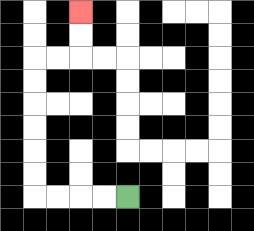{'start': '[5, 8]', 'end': '[3, 0]', 'path_directions': 'L,L,L,L,U,U,U,U,U,U,R,R,U,U', 'path_coordinates': '[[5, 8], [4, 8], [3, 8], [2, 8], [1, 8], [1, 7], [1, 6], [1, 5], [1, 4], [1, 3], [1, 2], [2, 2], [3, 2], [3, 1], [3, 0]]'}